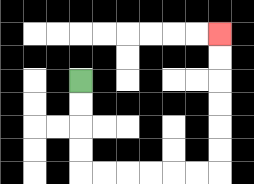{'start': '[3, 3]', 'end': '[9, 1]', 'path_directions': 'D,D,D,D,R,R,R,R,R,R,U,U,U,U,U,U', 'path_coordinates': '[[3, 3], [3, 4], [3, 5], [3, 6], [3, 7], [4, 7], [5, 7], [6, 7], [7, 7], [8, 7], [9, 7], [9, 6], [9, 5], [9, 4], [9, 3], [9, 2], [9, 1]]'}